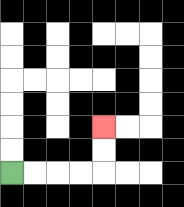{'start': '[0, 7]', 'end': '[4, 5]', 'path_directions': 'R,R,R,R,U,U', 'path_coordinates': '[[0, 7], [1, 7], [2, 7], [3, 7], [4, 7], [4, 6], [4, 5]]'}